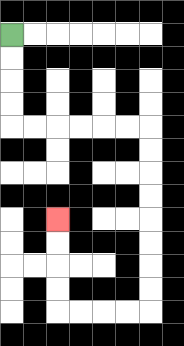{'start': '[0, 1]', 'end': '[2, 9]', 'path_directions': 'D,D,D,D,R,R,R,R,R,R,D,D,D,D,D,D,D,D,L,L,L,L,U,U,U,U', 'path_coordinates': '[[0, 1], [0, 2], [0, 3], [0, 4], [0, 5], [1, 5], [2, 5], [3, 5], [4, 5], [5, 5], [6, 5], [6, 6], [6, 7], [6, 8], [6, 9], [6, 10], [6, 11], [6, 12], [6, 13], [5, 13], [4, 13], [3, 13], [2, 13], [2, 12], [2, 11], [2, 10], [2, 9]]'}